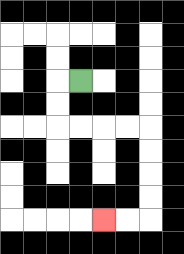{'start': '[3, 3]', 'end': '[4, 9]', 'path_directions': 'L,D,D,R,R,R,R,D,D,D,D,L,L', 'path_coordinates': '[[3, 3], [2, 3], [2, 4], [2, 5], [3, 5], [4, 5], [5, 5], [6, 5], [6, 6], [6, 7], [6, 8], [6, 9], [5, 9], [4, 9]]'}